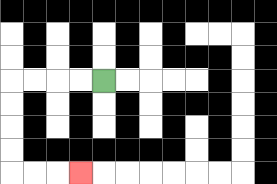{'start': '[4, 3]', 'end': '[3, 7]', 'path_directions': 'L,L,L,L,D,D,D,D,R,R,R', 'path_coordinates': '[[4, 3], [3, 3], [2, 3], [1, 3], [0, 3], [0, 4], [0, 5], [0, 6], [0, 7], [1, 7], [2, 7], [3, 7]]'}